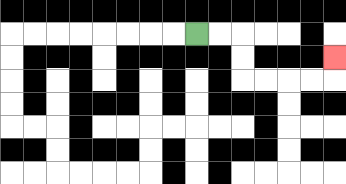{'start': '[8, 1]', 'end': '[14, 2]', 'path_directions': 'R,R,D,D,R,R,R,R,U', 'path_coordinates': '[[8, 1], [9, 1], [10, 1], [10, 2], [10, 3], [11, 3], [12, 3], [13, 3], [14, 3], [14, 2]]'}